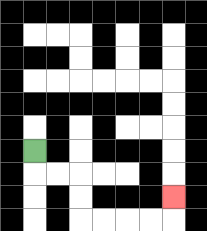{'start': '[1, 6]', 'end': '[7, 8]', 'path_directions': 'D,R,R,D,D,R,R,R,R,U', 'path_coordinates': '[[1, 6], [1, 7], [2, 7], [3, 7], [3, 8], [3, 9], [4, 9], [5, 9], [6, 9], [7, 9], [7, 8]]'}